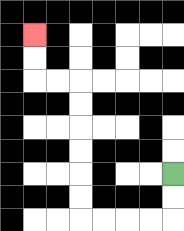{'start': '[7, 7]', 'end': '[1, 1]', 'path_directions': 'D,D,L,L,L,L,U,U,U,U,U,U,L,L,U,U', 'path_coordinates': '[[7, 7], [7, 8], [7, 9], [6, 9], [5, 9], [4, 9], [3, 9], [3, 8], [3, 7], [3, 6], [3, 5], [3, 4], [3, 3], [2, 3], [1, 3], [1, 2], [1, 1]]'}